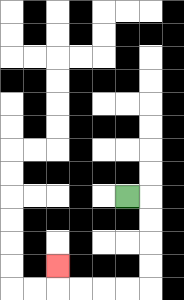{'start': '[5, 8]', 'end': '[2, 11]', 'path_directions': 'R,D,D,D,D,L,L,L,L,U', 'path_coordinates': '[[5, 8], [6, 8], [6, 9], [6, 10], [6, 11], [6, 12], [5, 12], [4, 12], [3, 12], [2, 12], [2, 11]]'}